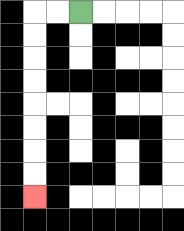{'start': '[3, 0]', 'end': '[1, 8]', 'path_directions': 'L,L,D,D,D,D,D,D,D,D', 'path_coordinates': '[[3, 0], [2, 0], [1, 0], [1, 1], [1, 2], [1, 3], [1, 4], [1, 5], [1, 6], [1, 7], [1, 8]]'}